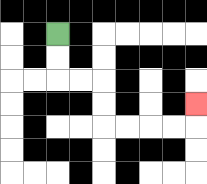{'start': '[2, 1]', 'end': '[8, 4]', 'path_directions': 'D,D,R,R,D,D,R,R,R,R,U', 'path_coordinates': '[[2, 1], [2, 2], [2, 3], [3, 3], [4, 3], [4, 4], [4, 5], [5, 5], [6, 5], [7, 5], [8, 5], [8, 4]]'}